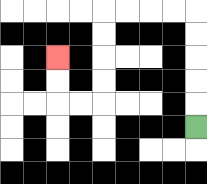{'start': '[8, 5]', 'end': '[2, 2]', 'path_directions': 'U,U,U,U,U,L,L,L,L,D,D,D,D,L,L,U,U', 'path_coordinates': '[[8, 5], [8, 4], [8, 3], [8, 2], [8, 1], [8, 0], [7, 0], [6, 0], [5, 0], [4, 0], [4, 1], [4, 2], [4, 3], [4, 4], [3, 4], [2, 4], [2, 3], [2, 2]]'}